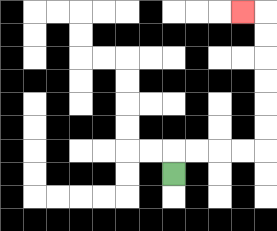{'start': '[7, 7]', 'end': '[10, 0]', 'path_directions': 'U,R,R,R,R,U,U,U,U,U,U,L', 'path_coordinates': '[[7, 7], [7, 6], [8, 6], [9, 6], [10, 6], [11, 6], [11, 5], [11, 4], [11, 3], [11, 2], [11, 1], [11, 0], [10, 0]]'}